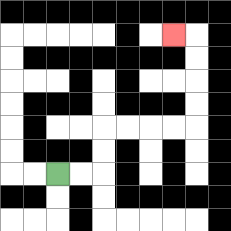{'start': '[2, 7]', 'end': '[7, 1]', 'path_directions': 'R,R,U,U,R,R,R,R,U,U,U,U,L', 'path_coordinates': '[[2, 7], [3, 7], [4, 7], [4, 6], [4, 5], [5, 5], [6, 5], [7, 5], [8, 5], [8, 4], [8, 3], [8, 2], [8, 1], [7, 1]]'}